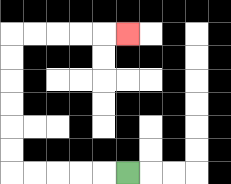{'start': '[5, 7]', 'end': '[5, 1]', 'path_directions': 'L,L,L,L,L,U,U,U,U,U,U,R,R,R,R,R', 'path_coordinates': '[[5, 7], [4, 7], [3, 7], [2, 7], [1, 7], [0, 7], [0, 6], [0, 5], [0, 4], [0, 3], [0, 2], [0, 1], [1, 1], [2, 1], [3, 1], [4, 1], [5, 1]]'}